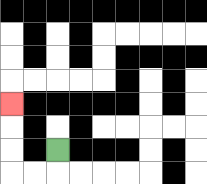{'start': '[2, 6]', 'end': '[0, 4]', 'path_directions': 'D,L,L,U,U,U', 'path_coordinates': '[[2, 6], [2, 7], [1, 7], [0, 7], [0, 6], [0, 5], [0, 4]]'}